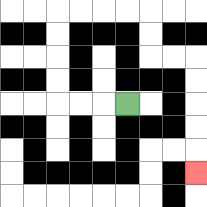{'start': '[5, 4]', 'end': '[8, 7]', 'path_directions': 'L,L,L,U,U,U,U,R,R,R,R,D,D,R,R,D,D,D,D,D', 'path_coordinates': '[[5, 4], [4, 4], [3, 4], [2, 4], [2, 3], [2, 2], [2, 1], [2, 0], [3, 0], [4, 0], [5, 0], [6, 0], [6, 1], [6, 2], [7, 2], [8, 2], [8, 3], [8, 4], [8, 5], [8, 6], [8, 7]]'}